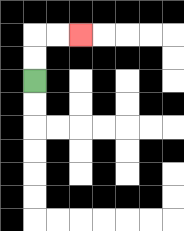{'start': '[1, 3]', 'end': '[3, 1]', 'path_directions': 'U,U,R,R', 'path_coordinates': '[[1, 3], [1, 2], [1, 1], [2, 1], [3, 1]]'}